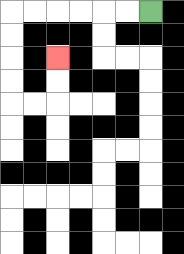{'start': '[6, 0]', 'end': '[2, 2]', 'path_directions': 'L,L,L,L,L,L,D,D,D,D,R,R,U,U', 'path_coordinates': '[[6, 0], [5, 0], [4, 0], [3, 0], [2, 0], [1, 0], [0, 0], [0, 1], [0, 2], [0, 3], [0, 4], [1, 4], [2, 4], [2, 3], [2, 2]]'}